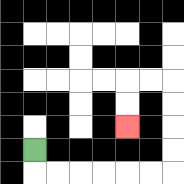{'start': '[1, 6]', 'end': '[5, 5]', 'path_directions': 'D,R,R,R,R,R,R,U,U,U,U,L,L,D,D', 'path_coordinates': '[[1, 6], [1, 7], [2, 7], [3, 7], [4, 7], [5, 7], [6, 7], [7, 7], [7, 6], [7, 5], [7, 4], [7, 3], [6, 3], [5, 3], [5, 4], [5, 5]]'}